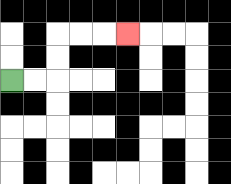{'start': '[0, 3]', 'end': '[5, 1]', 'path_directions': 'R,R,U,U,R,R,R', 'path_coordinates': '[[0, 3], [1, 3], [2, 3], [2, 2], [2, 1], [3, 1], [4, 1], [5, 1]]'}